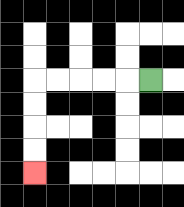{'start': '[6, 3]', 'end': '[1, 7]', 'path_directions': 'L,L,L,L,L,D,D,D,D', 'path_coordinates': '[[6, 3], [5, 3], [4, 3], [3, 3], [2, 3], [1, 3], [1, 4], [1, 5], [1, 6], [1, 7]]'}